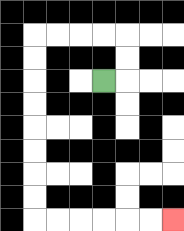{'start': '[4, 3]', 'end': '[7, 9]', 'path_directions': 'R,U,U,L,L,L,L,D,D,D,D,D,D,D,D,R,R,R,R,R,R', 'path_coordinates': '[[4, 3], [5, 3], [5, 2], [5, 1], [4, 1], [3, 1], [2, 1], [1, 1], [1, 2], [1, 3], [1, 4], [1, 5], [1, 6], [1, 7], [1, 8], [1, 9], [2, 9], [3, 9], [4, 9], [5, 9], [6, 9], [7, 9]]'}